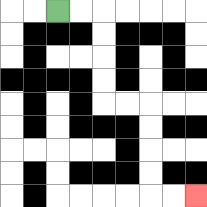{'start': '[2, 0]', 'end': '[8, 8]', 'path_directions': 'R,R,D,D,D,D,R,R,D,D,D,D,R,R', 'path_coordinates': '[[2, 0], [3, 0], [4, 0], [4, 1], [4, 2], [4, 3], [4, 4], [5, 4], [6, 4], [6, 5], [6, 6], [6, 7], [6, 8], [7, 8], [8, 8]]'}